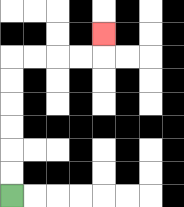{'start': '[0, 8]', 'end': '[4, 1]', 'path_directions': 'U,U,U,U,U,U,R,R,R,R,U', 'path_coordinates': '[[0, 8], [0, 7], [0, 6], [0, 5], [0, 4], [0, 3], [0, 2], [1, 2], [2, 2], [3, 2], [4, 2], [4, 1]]'}